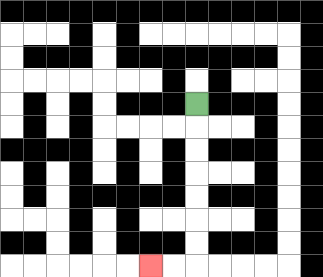{'start': '[8, 4]', 'end': '[6, 11]', 'path_directions': 'D,D,D,D,D,D,D,L,L', 'path_coordinates': '[[8, 4], [8, 5], [8, 6], [8, 7], [8, 8], [8, 9], [8, 10], [8, 11], [7, 11], [6, 11]]'}